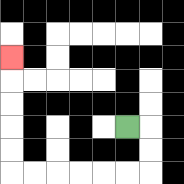{'start': '[5, 5]', 'end': '[0, 2]', 'path_directions': 'R,D,D,L,L,L,L,L,L,U,U,U,U,U', 'path_coordinates': '[[5, 5], [6, 5], [6, 6], [6, 7], [5, 7], [4, 7], [3, 7], [2, 7], [1, 7], [0, 7], [0, 6], [0, 5], [0, 4], [0, 3], [0, 2]]'}